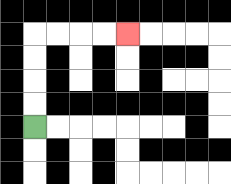{'start': '[1, 5]', 'end': '[5, 1]', 'path_directions': 'U,U,U,U,R,R,R,R', 'path_coordinates': '[[1, 5], [1, 4], [1, 3], [1, 2], [1, 1], [2, 1], [3, 1], [4, 1], [5, 1]]'}